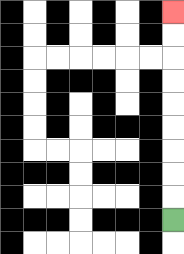{'start': '[7, 9]', 'end': '[7, 0]', 'path_directions': 'U,U,U,U,U,U,U,U,U', 'path_coordinates': '[[7, 9], [7, 8], [7, 7], [7, 6], [7, 5], [7, 4], [7, 3], [7, 2], [7, 1], [7, 0]]'}